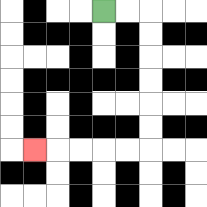{'start': '[4, 0]', 'end': '[1, 6]', 'path_directions': 'R,R,D,D,D,D,D,D,L,L,L,L,L', 'path_coordinates': '[[4, 0], [5, 0], [6, 0], [6, 1], [6, 2], [6, 3], [6, 4], [6, 5], [6, 6], [5, 6], [4, 6], [3, 6], [2, 6], [1, 6]]'}